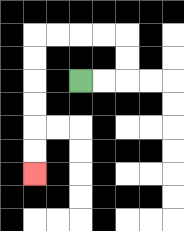{'start': '[3, 3]', 'end': '[1, 7]', 'path_directions': 'R,R,U,U,L,L,L,L,D,D,D,D,D,D', 'path_coordinates': '[[3, 3], [4, 3], [5, 3], [5, 2], [5, 1], [4, 1], [3, 1], [2, 1], [1, 1], [1, 2], [1, 3], [1, 4], [1, 5], [1, 6], [1, 7]]'}